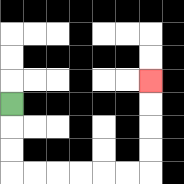{'start': '[0, 4]', 'end': '[6, 3]', 'path_directions': 'D,D,D,R,R,R,R,R,R,U,U,U,U', 'path_coordinates': '[[0, 4], [0, 5], [0, 6], [0, 7], [1, 7], [2, 7], [3, 7], [4, 7], [5, 7], [6, 7], [6, 6], [6, 5], [6, 4], [6, 3]]'}